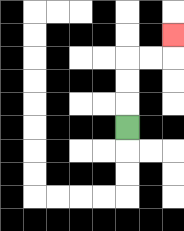{'start': '[5, 5]', 'end': '[7, 1]', 'path_directions': 'U,U,U,R,R,U', 'path_coordinates': '[[5, 5], [5, 4], [5, 3], [5, 2], [6, 2], [7, 2], [7, 1]]'}